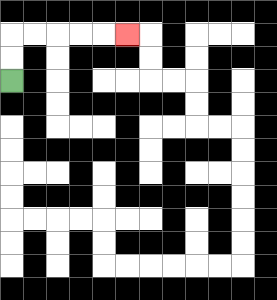{'start': '[0, 3]', 'end': '[5, 1]', 'path_directions': 'U,U,R,R,R,R,R', 'path_coordinates': '[[0, 3], [0, 2], [0, 1], [1, 1], [2, 1], [3, 1], [4, 1], [5, 1]]'}